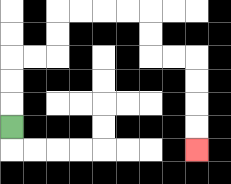{'start': '[0, 5]', 'end': '[8, 6]', 'path_directions': 'U,U,U,R,R,U,U,R,R,R,R,D,D,R,R,D,D,D,D', 'path_coordinates': '[[0, 5], [0, 4], [0, 3], [0, 2], [1, 2], [2, 2], [2, 1], [2, 0], [3, 0], [4, 0], [5, 0], [6, 0], [6, 1], [6, 2], [7, 2], [8, 2], [8, 3], [8, 4], [8, 5], [8, 6]]'}